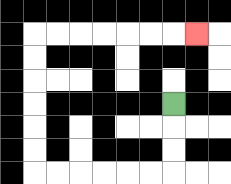{'start': '[7, 4]', 'end': '[8, 1]', 'path_directions': 'D,D,D,L,L,L,L,L,L,U,U,U,U,U,U,R,R,R,R,R,R,R', 'path_coordinates': '[[7, 4], [7, 5], [7, 6], [7, 7], [6, 7], [5, 7], [4, 7], [3, 7], [2, 7], [1, 7], [1, 6], [1, 5], [1, 4], [1, 3], [1, 2], [1, 1], [2, 1], [3, 1], [4, 1], [5, 1], [6, 1], [7, 1], [8, 1]]'}